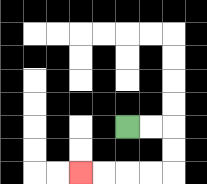{'start': '[5, 5]', 'end': '[3, 7]', 'path_directions': 'R,R,D,D,L,L,L,L', 'path_coordinates': '[[5, 5], [6, 5], [7, 5], [7, 6], [7, 7], [6, 7], [5, 7], [4, 7], [3, 7]]'}